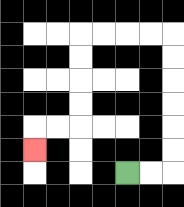{'start': '[5, 7]', 'end': '[1, 6]', 'path_directions': 'R,R,U,U,U,U,U,U,L,L,L,L,D,D,D,D,L,L,D', 'path_coordinates': '[[5, 7], [6, 7], [7, 7], [7, 6], [7, 5], [7, 4], [7, 3], [7, 2], [7, 1], [6, 1], [5, 1], [4, 1], [3, 1], [3, 2], [3, 3], [3, 4], [3, 5], [2, 5], [1, 5], [1, 6]]'}